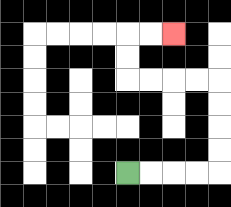{'start': '[5, 7]', 'end': '[7, 1]', 'path_directions': 'R,R,R,R,U,U,U,U,L,L,L,L,U,U,R,R', 'path_coordinates': '[[5, 7], [6, 7], [7, 7], [8, 7], [9, 7], [9, 6], [9, 5], [9, 4], [9, 3], [8, 3], [7, 3], [6, 3], [5, 3], [5, 2], [5, 1], [6, 1], [7, 1]]'}